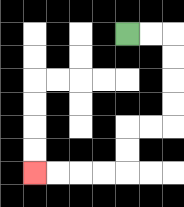{'start': '[5, 1]', 'end': '[1, 7]', 'path_directions': 'R,R,D,D,D,D,L,L,D,D,L,L,L,L', 'path_coordinates': '[[5, 1], [6, 1], [7, 1], [7, 2], [7, 3], [7, 4], [7, 5], [6, 5], [5, 5], [5, 6], [5, 7], [4, 7], [3, 7], [2, 7], [1, 7]]'}